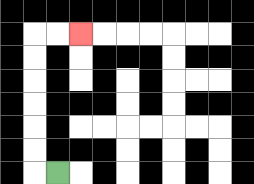{'start': '[2, 7]', 'end': '[3, 1]', 'path_directions': 'L,U,U,U,U,U,U,R,R', 'path_coordinates': '[[2, 7], [1, 7], [1, 6], [1, 5], [1, 4], [1, 3], [1, 2], [1, 1], [2, 1], [3, 1]]'}